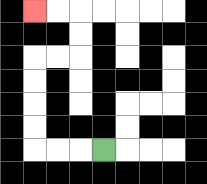{'start': '[4, 6]', 'end': '[1, 0]', 'path_directions': 'L,L,L,U,U,U,U,R,R,U,U,L,L', 'path_coordinates': '[[4, 6], [3, 6], [2, 6], [1, 6], [1, 5], [1, 4], [1, 3], [1, 2], [2, 2], [3, 2], [3, 1], [3, 0], [2, 0], [1, 0]]'}